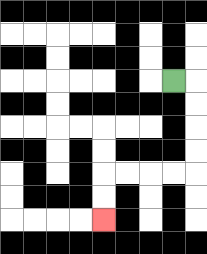{'start': '[7, 3]', 'end': '[4, 9]', 'path_directions': 'R,D,D,D,D,L,L,L,L,D,D', 'path_coordinates': '[[7, 3], [8, 3], [8, 4], [8, 5], [8, 6], [8, 7], [7, 7], [6, 7], [5, 7], [4, 7], [4, 8], [4, 9]]'}